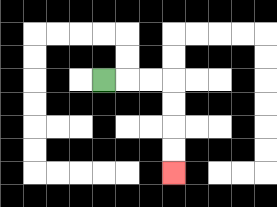{'start': '[4, 3]', 'end': '[7, 7]', 'path_directions': 'R,R,R,D,D,D,D', 'path_coordinates': '[[4, 3], [5, 3], [6, 3], [7, 3], [7, 4], [7, 5], [7, 6], [7, 7]]'}